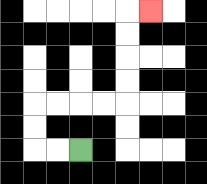{'start': '[3, 6]', 'end': '[6, 0]', 'path_directions': 'L,L,U,U,R,R,R,R,U,U,U,U,R', 'path_coordinates': '[[3, 6], [2, 6], [1, 6], [1, 5], [1, 4], [2, 4], [3, 4], [4, 4], [5, 4], [5, 3], [5, 2], [5, 1], [5, 0], [6, 0]]'}